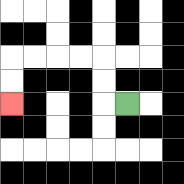{'start': '[5, 4]', 'end': '[0, 4]', 'path_directions': 'L,U,U,L,L,L,L,D,D', 'path_coordinates': '[[5, 4], [4, 4], [4, 3], [4, 2], [3, 2], [2, 2], [1, 2], [0, 2], [0, 3], [0, 4]]'}